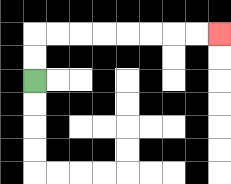{'start': '[1, 3]', 'end': '[9, 1]', 'path_directions': 'U,U,R,R,R,R,R,R,R,R', 'path_coordinates': '[[1, 3], [1, 2], [1, 1], [2, 1], [3, 1], [4, 1], [5, 1], [6, 1], [7, 1], [8, 1], [9, 1]]'}